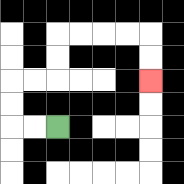{'start': '[2, 5]', 'end': '[6, 3]', 'path_directions': 'L,L,U,U,R,R,U,U,R,R,R,R,D,D', 'path_coordinates': '[[2, 5], [1, 5], [0, 5], [0, 4], [0, 3], [1, 3], [2, 3], [2, 2], [2, 1], [3, 1], [4, 1], [5, 1], [6, 1], [6, 2], [6, 3]]'}